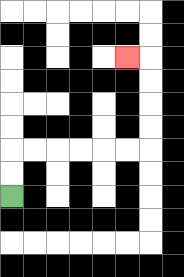{'start': '[0, 8]', 'end': '[5, 2]', 'path_directions': 'U,U,R,R,R,R,R,R,U,U,U,U,L', 'path_coordinates': '[[0, 8], [0, 7], [0, 6], [1, 6], [2, 6], [3, 6], [4, 6], [5, 6], [6, 6], [6, 5], [6, 4], [6, 3], [6, 2], [5, 2]]'}